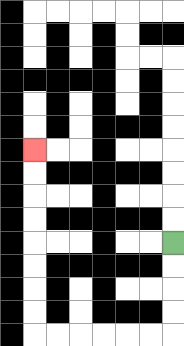{'start': '[7, 10]', 'end': '[1, 6]', 'path_directions': 'D,D,D,D,L,L,L,L,L,L,U,U,U,U,U,U,U,U', 'path_coordinates': '[[7, 10], [7, 11], [7, 12], [7, 13], [7, 14], [6, 14], [5, 14], [4, 14], [3, 14], [2, 14], [1, 14], [1, 13], [1, 12], [1, 11], [1, 10], [1, 9], [1, 8], [1, 7], [1, 6]]'}